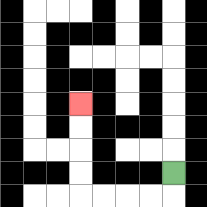{'start': '[7, 7]', 'end': '[3, 4]', 'path_directions': 'D,L,L,L,L,U,U,U,U', 'path_coordinates': '[[7, 7], [7, 8], [6, 8], [5, 8], [4, 8], [3, 8], [3, 7], [3, 6], [3, 5], [3, 4]]'}